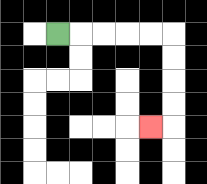{'start': '[2, 1]', 'end': '[6, 5]', 'path_directions': 'R,R,R,R,R,D,D,D,D,L', 'path_coordinates': '[[2, 1], [3, 1], [4, 1], [5, 1], [6, 1], [7, 1], [7, 2], [7, 3], [7, 4], [7, 5], [6, 5]]'}